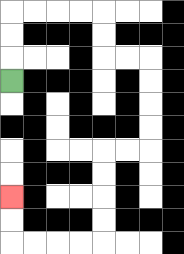{'start': '[0, 3]', 'end': '[0, 8]', 'path_directions': 'U,U,U,R,R,R,R,D,D,R,R,D,D,D,D,L,L,D,D,D,D,L,L,L,L,U,U', 'path_coordinates': '[[0, 3], [0, 2], [0, 1], [0, 0], [1, 0], [2, 0], [3, 0], [4, 0], [4, 1], [4, 2], [5, 2], [6, 2], [6, 3], [6, 4], [6, 5], [6, 6], [5, 6], [4, 6], [4, 7], [4, 8], [4, 9], [4, 10], [3, 10], [2, 10], [1, 10], [0, 10], [0, 9], [0, 8]]'}